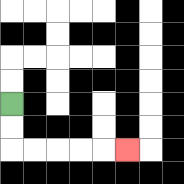{'start': '[0, 4]', 'end': '[5, 6]', 'path_directions': 'D,D,R,R,R,R,R', 'path_coordinates': '[[0, 4], [0, 5], [0, 6], [1, 6], [2, 6], [3, 6], [4, 6], [5, 6]]'}